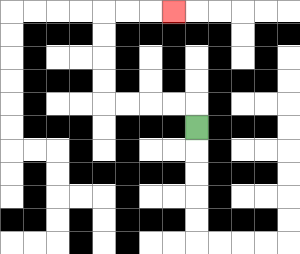{'start': '[8, 5]', 'end': '[7, 0]', 'path_directions': 'U,L,L,L,L,U,U,U,U,R,R,R', 'path_coordinates': '[[8, 5], [8, 4], [7, 4], [6, 4], [5, 4], [4, 4], [4, 3], [4, 2], [4, 1], [4, 0], [5, 0], [6, 0], [7, 0]]'}